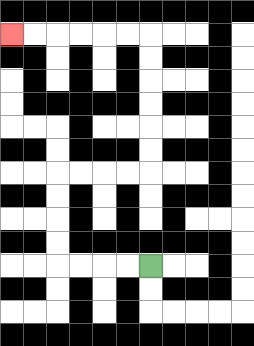{'start': '[6, 11]', 'end': '[0, 1]', 'path_directions': 'L,L,L,L,U,U,U,U,R,R,R,R,U,U,U,U,U,U,L,L,L,L,L,L', 'path_coordinates': '[[6, 11], [5, 11], [4, 11], [3, 11], [2, 11], [2, 10], [2, 9], [2, 8], [2, 7], [3, 7], [4, 7], [5, 7], [6, 7], [6, 6], [6, 5], [6, 4], [6, 3], [6, 2], [6, 1], [5, 1], [4, 1], [3, 1], [2, 1], [1, 1], [0, 1]]'}